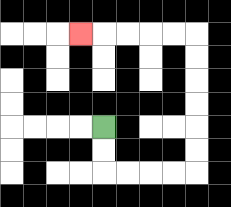{'start': '[4, 5]', 'end': '[3, 1]', 'path_directions': 'D,D,R,R,R,R,U,U,U,U,U,U,L,L,L,L,L', 'path_coordinates': '[[4, 5], [4, 6], [4, 7], [5, 7], [6, 7], [7, 7], [8, 7], [8, 6], [8, 5], [8, 4], [8, 3], [8, 2], [8, 1], [7, 1], [6, 1], [5, 1], [4, 1], [3, 1]]'}